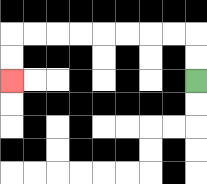{'start': '[8, 3]', 'end': '[0, 3]', 'path_directions': 'U,U,L,L,L,L,L,L,L,L,D,D', 'path_coordinates': '[[8, 3], [8, 2], [8, 1], [7, 1], [6, 1], [5, 1], [4, 1], [3, 1], [2, 1], [1, 1], [0, 1], [0, 2], [0, 3]]'}